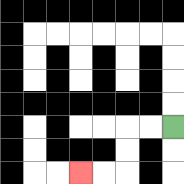{'start': '[7, 5]', 'end': '[3, 7]', 'path_directions': 'L,L,D,D,L,L', 'path_coordinates': '[[7, 5], [6, 5], [5, 5], [5, 6], [5, 7], [4, 7], [3, 7]]'}